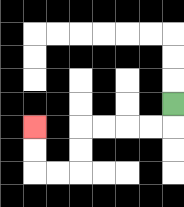{'start': '[7, 4]', 'end': '[1, 5]', 'path_directions': 'D,L,L,L,L,D,D,L,L,U,U', 'path_coordinates': '[[7, 4], [7, 5], [6, 5], [5, 5], [4, 5], [3, 5], [3, 6], [3, 7], [2, 7], [1, 7], [1, 6], [1, 5]]'}